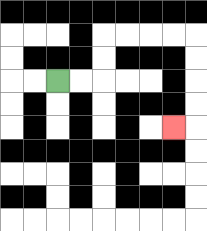{'start': '[2, 3]', 'end': '[7, 5]', 'path_directions': 'R,R,U,U,R,R,R,R,D,D,D,D,L', 'path_coordinates': '[[2, 3], [3, 3], [4, 3], [4, 2], [4, 1], [5, 1], [6, 1], [7, 1], [8, 1], [8, 2], [8, 3], [8, 4], [8, 5], [7, 5]]'}